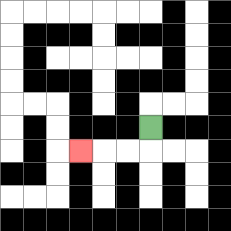{'start': '[6, 5]', 'end': '[3, 6]', 'path_directions': 'D,L,L,L', 'path_coordinates': '[[6, 5], [6, 6], [5, 6], [4, 6], [3, 6]]'}